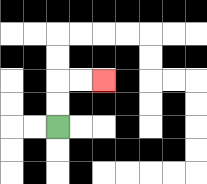{'start': '[2, 5]', 'end': '[4, 3]', 'path_directions': 'U,U,R,R', 'path_coordinates': '[[2, 5], [2, 4], [2, 3], [3, 3], [4, 3]]'}